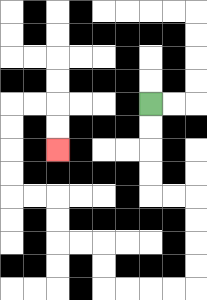{'start': '[6, 4]', 'end': '[2, 6]', 'path_directions': 'D,D,D,D,R,R,D,D,D,D,L,L,L,L,U,U,L,L,U,U,L,L,U,U,U,U,R,R,D,D', 'path_coordinates': '[[6, 4], [6, 5], [6, 6], [6, 7], [6, 8], [7, 8], [8, 8], [8, 9], [8, 10], [8, 11], [8, 12], [7, 12], [6, 12], [5, 12], [4, 12], [4, 11], [4, 10], [3, 10], [2, 10], [2, 9], [2, 8], [1, 8], [0, 8], [0, 7], [0, 6], [0, 5], [0, 4], [1, 4], [2, 4], [2, 5], [2, 6]]'}